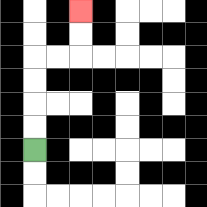{'start': '[1, 6]', 'end': '[3, 0]', 'path_directions': 'U,U,U,U,R,R,U,U', 'path_coordinates': '[[1, 6], [1, 5], [1, 4], [1, 3], [1, 2], [2, 2], [3, 2], [3, 1], [3, 0]]'}